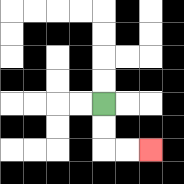{'start': '[4, 4]', 'end': '[6, 6]', 'path_directions': 'D,D,R,R', 'path_coordinates': '[[4, 4], [4, 5], [4, 6], [5, 6], [6, 6]]'}